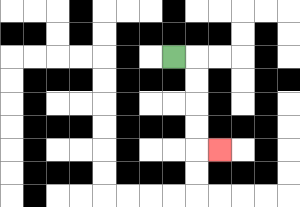{'start': '[7, 2]', 'end': '[9, 6]', 'path_directions': 'R,D,D,D,D,R', 'path_coordinates': '[[7, 2], [8, 2], [8, 3], [8, 4], [8, 5], [8, 6], [9, 6]]'}